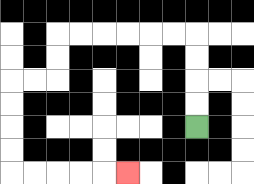{'start': '[8, 5]', 'end': '[5, 7]', 'path_directions': 'U,U,U,U,L,L,L,L,L,L,D,D,L,L,D,D,D,D,R,R,R,R,R', 'path_coordinates': '[[8, 5], [8, 4], [8, 3], [8, 2], [8, 1], [7, 1], [6, 1], [5, 1], [4, 1], [3, 1], [2, 1], [2, 2], [2, 3], [1, 3], [0, 3], [0, 4], [0, 5], [0, 6], [0, 7], [1, 7], [2, 7], [3, 7], [4, 7], [5, 7]]'}